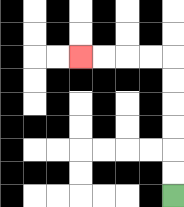{'start': '[7, 8]', 'end': '[3, 2]', 'path_directions': 'U,U,U,U,U,U,L,L,L,L', 'path_coordinates': '[[7, 8], [7, 7], [7, 6], [7, 5], [7, 4], [7, 3], [7, 2], [6, 2], [5, 2], [4, 2], [3, 2]]'}